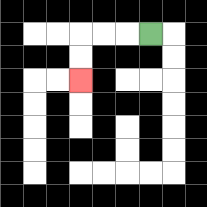{'start': '[6, 1]', 'end': '[3, 3]', 'path_directions': 'L,L,L,D,D', 'path_coordinates': '[[6, 1], [5, 1], [4, 1], [3, 1], [3, 2], [3, 3]]'}